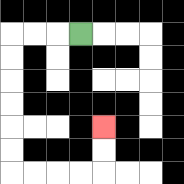{'start': '[3, 1]', 'end': '[4, 5]', 'path_directions': 'L,L,L,D,D,D,D,D,D,R,R,R,R,U,U', 'path_coordinates': '[[3, 1], [2, 1], [1, 1], [0, 1], [0, 2], [0, 3], [0, 4], [0, 5], [0, 6], [0, 7], [1, 7], [2, 7], [3, 7], [4, 7], [4, 6], [4, 5]]'}